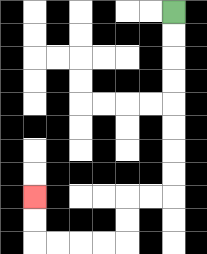{'start': '[7, 0]', 'end': '[1, 8]', 'path_directions': 'D,D,D,D,D,D,D,D,L,L,D,D,L,L,L,L,U,U', 'path_coordinates': '[[7, 0], [7, 1], [7, 2], [7, 3], [7, 4], [7, 5], [7, 6], [7, 7], [7, 8], [6, 8], [5, 8], [5, 9], [5, 10], [4, 10], [3, 10], [2, 10], [1, 10], [1, 9], [1, 8]]'}